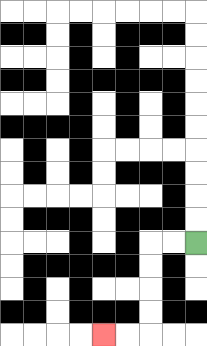{'start': '[8, 10]', 'end': '[4, 14]', 'path_directions': 'L,L,D,D,D,D,L,L', 'path_coordinates': '[[8, 10], [7, 10], [6, 10], [6, 11], [6, 12], [6, 13], [6, 14], [5, 14], [4, 14]]'}